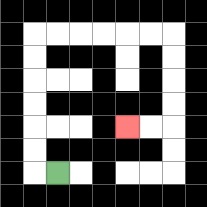{'start': '[2, 7]', 'end': '[5, 5]', 'path_directions': 'L,U,U,U,U,U,U,R,R,R,R,R,R,D,D,D,D,L,L', 'path_coordinates': '[[2, 7], [1, 7], [1, 6], [1, 5], [1, 4], [1, 3], [1, 2], [1, 1], [2, 1], [3, 1], [4, 1], [5, 1], [6, 1], [7, 1], [7, 2], [7, 3], [7, 4], [7, 5], [6, 5], [5, 5]]'}